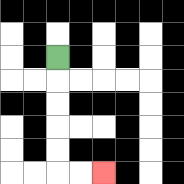{'start': '[2, 2]', 'end': '[4, 7]', 'path_directions': 'D,D,D,D,D,R,R', 'path_coordinates': '[[2, 2], [2, 3], [2, 4], [2, 5], [2, 6], [2, 7], [3, 7], [4, 7]]'}